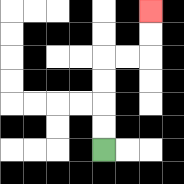{'start': '[4, 6]', 'end': '[6, 0]', 'path_directions': 'U,U,U,U,R,R,U,U', 'path_coordinates': '[[4, 6], [4, 5], [4, 4], [4, 3], [4, 2], [5, 2], [6, 2], [6, 1], [6, 0]]'}